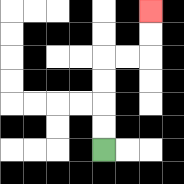{'start': '[4, 6]', 'end': '[6, 0]', 'path_directions': 'U,U,U,U,R,R,U,U', 'path_coordinates': '[[4, 6], [4, 5], [4, 4], [4, 3], [4, 2], [5, 2], [6, 2], [6, 1], [6, 0]]'}